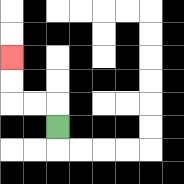{'start': '[2, 5]', 'end': '[0, 2]', 'path_directions': 'U,L,L,U,U', 'path_coordinates': '[[2, 5], [2, 4], [1, 4], [0, 4], [0, 3], [0, 2]]'}